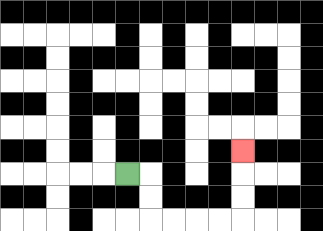{'start': '[5, 7]', 'end': '[10, 6]', 'path_directions': 'R,D,D,R,R,R,R,U,U,U', 'path_coordinates': '[[5, 7], [6, 7], [6, 8], [6, 9], [7, 9], [8, 9], [9, 9], [10, 9], [10, 8], [10, 7], [10, 6]]'}